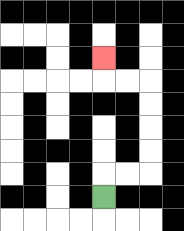{'start': '[4, 8]', 'end': '[4, 2]', 'path_directions': 'U,R,R,U,U,U,U,L,L,U', 'path_coordinates': '[[4, 8], [4, 7], [5, 7], [6, 7], [6, 6], [6, 5], [6, 4], [6, 3], [5, 3], [4, 3], [4, 2]]'}